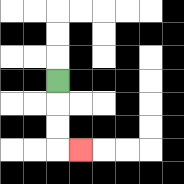{'start': '[2, 3]', 'end': '[3, 6]', 'path_directions': 'D,D,D,R', 'path_coordinates': '[[2, 3], [2, 4], [2, 5], [2, 6], [3, 6]]'}